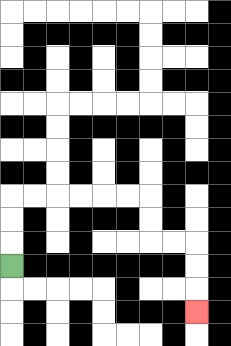{'start': '[0, 11]', 'end': '[8, 13]', 'path_directions': 'U,U,U,R,R,R,R,R,R,D,D,R,R,D,D,D', 'path_coordinates': '[[0, 11], [0, 10], [0, 9], [0, 8], [1, 8], [2, 8], [3, 8], [4, 8], [5, 8], [6, 8], [6, 9], [6, 10], [7, 10], [8, 10], [8, 11], [8, 12], [8, 13]]'}